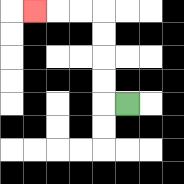{'start': '[5, 4]', 'end': '[1, 0]', 'path_directions': 'L,U,U,U,U,L,L,L', 'path_coordinates': '[[5, 4], [4, 4], [4, 3], [4, 2], [4, 1], [4, 0], [3, 0], [2, 0], [1, 0]]'}